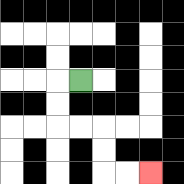{'start': '[3, 3]', 'end': '[6, 7]', 'path_directions': 'L,D,D,R,R,D,D,R,R', 'path_coordinates': '[[3, 3], [2, 3], [2, 4], [2, 5], [3, 5], [4, 5], [4, 6], [4, 7], [5, 7], [6, 7]]'}